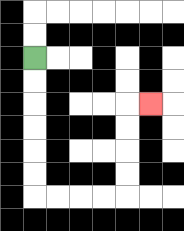{'start': '[1, 2]', 'end': '[6, 4]', 'path_directions': 'D,D,D,D,D,D,R,R,R,R,U,U,U,U,R', 'path_coordinates': '[[1, 2], [1, 3], [1, 4], [1, 5], [1, 6], [1, 7], [1, 8], [2, 8], [3, 8], [4, 8], [5, 8], [5, 7], [5, 6], [5, 5], [5, 4], [6, 4]]'}